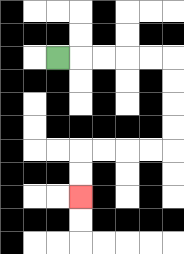{'start': '[2, 2]', 'end': '[3, 8]', 'path_directions': 'R,R,R,R,R,D,D,D,D,L,L,L,L,D,D', 'path_coordinates': '[[2, 2], [3, 2], [4, 2], [5, 2], [6, 2], [7, 2], [7, 3], [7, 4], [7, 5], [7, 6], [6, 6], [5, 6], [4, 6], [3, 6], [3, 7], [3, 8]]'}